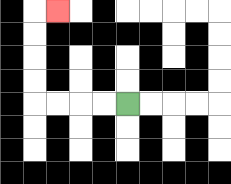{'start': '[5, 4]', 'end': '[2, 0]', 'path_directions': 'L,L,L,L,U,U,U,U,R', 'path_coordinates': '[[5, 4], [4, 4], [3, 4], [2, 4], [1, 4], [1, 3], [1, 2], [1, 1], [1, 0], [2, 0]]'}